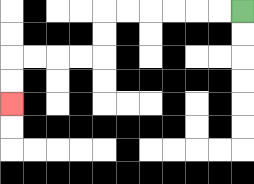{'start': '[10, 0]', 'end': '[0, 4]', 'path_directions': 'L,L,L,L,L,L,D,D,L,L,L,L,D,D', 'path_coordinates': '[[10, 0], [9, 0], [8, 0], [7, 0], [6, 0], [5, 0], [4, 0], [4, 1], [4, 2], [3, 2], [2, 2], [1, 2], [0, 2], [0, 3], [0, 4]]'}